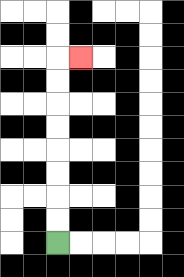{'start': '[2, 10]', 'end': '[3, 2]', 'path_directions': 'U,U,U,U,U,U,U,U,R', 'path_coordinates': '[[2, 10], [2, 9], [2, 8], [2, 7], [2, 6], [2, 5], [2, 4], [2, 3], [2, 2], [3, 2]]'}